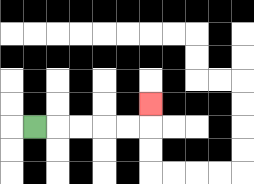{'start': '[1, 5]', 'end': '[6, 4]', 'path_directions': 'R,R,R,R,R,U', 'path_coordinates': '[[1, 5], [2, 5], [3, 5], [4, 5], [5, 5], [6, 5], [6, 4]]'}